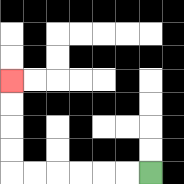{'start': '[6, 7]', 'end': '[0, 3]', 'path_directions': 'L,L,L,L,L,L,U,U,U,U', 'path_coordinates': '[[6, 7], [5, 7], [4, 7], [3, 7], [2, 7], [1, 7], [0, 7], [0, 6], [0, 5], [0, 4], [0, 3]]'}